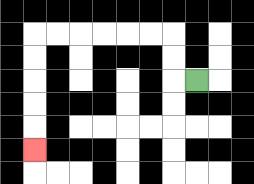{'start': '[8, 3]', 'end': '[1, 6]', 'path_directions': 'L,U,U,L,L,L,L,L,L,D,D,D,D,D', 'path_coordinates': '[[8, 3], [7, 3], [7, 2], [7, 1], [6, 1], [5, 1], [4, 1], [3, 1], [2, 1], [1, 1], [1, 2], [1, 3], [1, 4], [1, 5], [1, 6]]'}